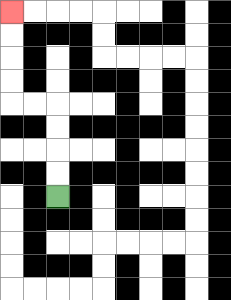{'start': '[2, 8]', 'end': '[0, 0]', 'path_directions': 'U,U,U,U,L,L,U,U,U,U', 'path_coordinates': '[[2, 8], [2, 7], [2, 6], [2, 5], [2, 4], [1, 4], [0, 4], [0, 3], [0, 2], [0, 1], [0, 0]]'}